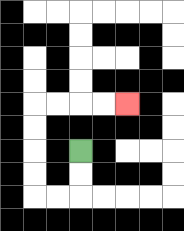{'start': '[3, 6]', 'end': '[5, 4]', 'path_directions': 'D,D,L,L,U,U,U,U,R,R,R,R', 'path_coordinates': '[[3, 6], [3, 7], [3, 8], [2, 8], [1, 8], [1, 7], [1, 6], [1, 5], [1, 4], [2, 4], [3, 4], [4, 4], [5, 4]]'}